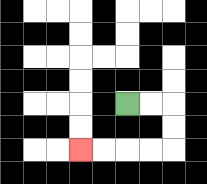{'start': '[5, 4]', 'end': '[3, 6]', 'path_directions': 'R,R,D,D,L,L,L,L', 'path_coordinates': '[[5, 4], [6, 4], [7, 4], [7, 5], [7, 6], [6, 6], [5, 6], [4, 6], [3, 6]]'}